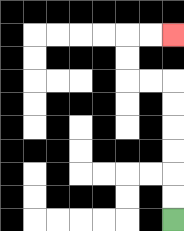{'start': '[7, 9]', 'end': '[7, 1]', 'path_directions': 'U,U,U,U,U,U,L,L,U,U,R,R', 'path_coordinates': '[[7, 9], [7, 8], [7, 7], [7, 6], [7, 5], [7, 4], [7, 3], [6, 3], [5, 3], [5, 2], [5, 1], [6, 1], [7, 1]]'}